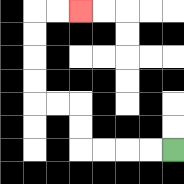{'start': '[7, 6]', 'end': '[3, 0]', 'path_directions': 'L,L,L,L,U,U,L,L,U,U,U,U,R,R', 'path_coordinates': '[[7, 6], [6, 6], [5, 6], [4, 6], [3, 6], [3, 5], [3, 4], [2, 4], [1, 4], [1, 3], [1, 2], [1, 1], [1, 0], [2, 0], [3, 0]]'}